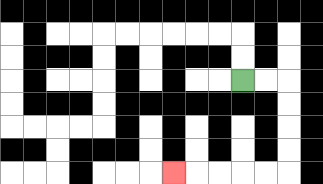{'start': '[10, 3]', 'end': '[7, 7]', 'path_directions': 'R,R,D,D,D,D,L,L,L,L,L', 'path_coordinates': '[[10, 3], [11, 3], [12, 3], [12, 4], [12, 5], [12, 6], [12, 7], [11, 7], [10, 7], [9, 7], [8, 7], [7, 7]]'}